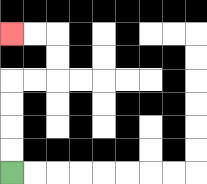{'start': '[0, 7]', 'end': '[0, 1]', 'path_directions': 'U,U,U,U,R,R,U,U,L,L', 'path_coordinates': '[[0, 7], [0, 6], [0, 5], [0, 4], [0, 3], [1, 3], [2, 3], [2, 2], [2, 1], [1, 1], [0, 1]]'}